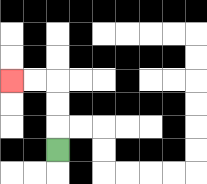{'start': '[2, 6]', 'end': '[0, 3]', 'path_directions': 'U,U,U,L,L', 'path_coordinates': '[[2, 6], [2, 5], [2, 4], [2, 3], [1, 3], [0, 3]]'}